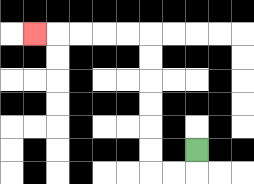{'start': '[8, 6]', 'end': '[1, 1]', 'path_directions': 'D,L,L,U,U,U,U,U,U,L,L,L,L,L', 'path_coordinates': '[[8, 6], [8, 7], [7, 7], [6, 7], [6, 6], [6, 5], [6, 4], [6, 3], [6, 2], [6, 1], [5, 1], [4, 1], [3, 1], [2, 1], [1, 1]]'}